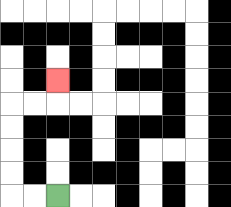{'start': '[2, 8]', 'end': '[2, 3]', 'path_directions': 'L,L,U,U,U,U,R,R,U', 'path_coordinates': '[[2, 8], [1, 8], [0, 8], [0, 7], [0, 6], [0, 5], [0, 4], [1, 4], [2, 4], [2, 3]]'}